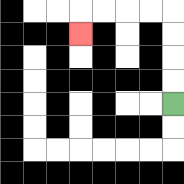{'start': '[7, 4]', 'end': '[3, 1]', 'path_directions': 'U,U,U,U,L,L,L,L,D', 'path_coordinates': '[[7, 4], [7, 3], [7, 2], [7, 1], [7, 0], [6, 0], [5, 0], [4, 0], [3, 0], [3, 1]]'}